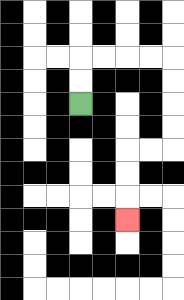{'start': '[3, 4]', 'end': '[5, 9]', 'path_directions': 'U,U,R,R,R,R,D,D,D,D,L,L,D,D,D', 'path_coordinates': '[[3, 4], [3, 3], [3, 2], [4, 2], [5, 2], [6, 2], [7, 2], [7, 3], [7, 4], [7, 5], [7, 6], [6, 6], [5, 6], [5, 7], [5, 8], [5, 9]]'}